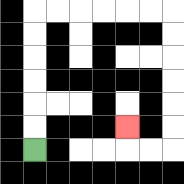{'start': '[1, 6]', 'end': '[5, 5]', 'path_directions': 'U,U,U,U,U,U,R,R,R,R,R,R,D,D,D,D,D,D,L,L,U', 'path_coordinates': '[[1, 6], [1, 5], [1, 4], [1, 3], [1, 2], [1, 1], [1, 0], [2, 0], [3, 0], [4, 0], [5, 0], [6, 0], [7, 0], [7, 1], [7, 2], [7, 3], [7, 4], [7, 5], [7, 6], [6, 6], [5, 6], [5, 5]]'}